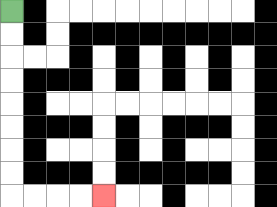{'start': '[0, 0]', 'end': '[4, 8]', 'path_directions': 'D,D,D,D,D,D,D,D,R,R,R,R', 'path_coordinates': '[[0, 0], [0, 1], [0, 2], [0, 3], [0, 4], [0, 5], [0, 6], [0, 7], [0, 8], [1, 8], [2, 8], [3, 8], [4, 8]]'}